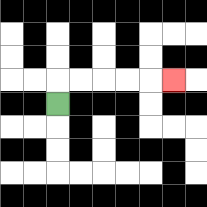{'start': '[2, 4]', 'end': '[7, 3]', 'path_directions': 'U,R,R,R,R,R', 'path_coordinates': '[[2, 4], [2, 3], [3, 3], [4, 3], [5, 3], [6, 3], [7, 3]]'}